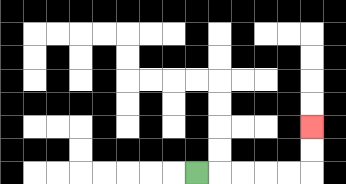{'start': '[8, 7]', 'end': '[13, 5]', 'path_directions': 'R,R,R,R,R,U,U', 'path_coordinates': '[[8, 7], [9, 7], [10, 7], [11, 7], [12, 7], [13, 7], [13, 6], [13, 5]]'}